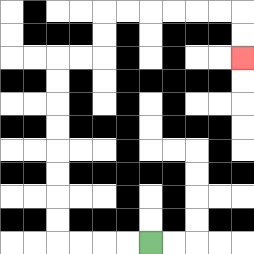{'start': '[6, 10]', 'end': '[10, 2]', 'path_directions': 'L,L,L,L,U,U,U,U,U,U,U,U,R,R,U,U,R,R,R,R,R,R,D,D', 'path_coordinates': '[[6, 10], [5, 10], [4, 10], [3, 10], [2, 10], [2, 9], [2, 8], [2, 7], [2, 6], [2, 5], [2, 4], [2, 3], [2, 2], [3, 2], [4, 2], [4, 1], [4, 0], [5, 0], [6, 0], [7, 0], [8, 0], [9, 0], [10, 0], [10, 1], [10, 2]]'}